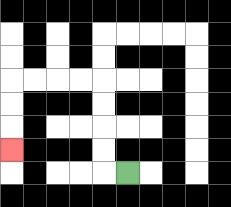{'start': '[5, 7]', 'end': '[0, 6]', 'path_directions': 'L,U,U,U,U,L,L,L,L,D,D,D', 'path_coordinates': '[[5, 7], [4, 7], [4, 6], [4, 5], [4, 4], [4, 3], [3, 3], [2, 3], [1, 3], [0, 3], [0, 4], [0, 5], [0, 6]]'}